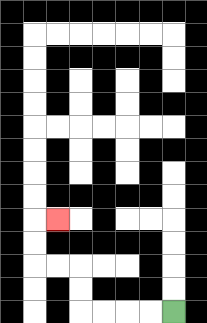{'start': '[7, 13]', 'end': '[2, 9]', 'path_directions': 'L,L,L,L,U,U,L,L,U,U,R', 'path_coordinates': '[[7, 13], [6, 13], [5, 13], [4, 13], [3, 13], [3, 12], [3, 11], [2, 11], [1, 11], [1, 10], [1, 9], [2, 9]]'}